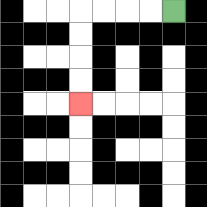{'start': '[7, 0]', 'end': '[3, 4]', 'path_directions': 'L,L,L,L,D,D,D,D', 'path_coordinates': '[[7, 0], [6, 0], [5, 0], [4, 0], [3, 0], [3, 1], [3, 2], [3, 3], [3, 4]]'}